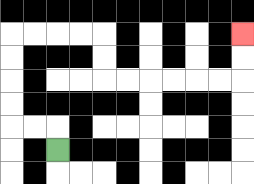{'start': '[2, 6]', 'end': '[10, 1]', 'path_directions': 'U,L,L,U,U,U,U,R,R,R,R,D,D,R,R,R,R,R,R,U,U', 'path_coordinates': '[[2, 6], [2, 5], [1, 5], [0, 5], [0, 4], [0, 3], [0, 2], [0, 1], [1, 1], [2, 1], [3, 1], [4, 1], [4, 2], [4, 3], [5, 3], [6, 3], [7, 3], [8, 3], [9, 3], [10, 3], [10, 2], [10, 1]]'}